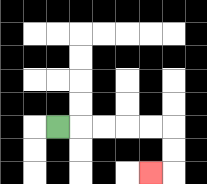{'start': '[2, 5]', 'end': '[6, 7]', 'path_directions': 'R,R,R,R,R,D,D,L', 'path_coordinates': '[[2, 5], [3, 5], [4, 5], [5, 5], [6, 5], [7, 5], [7, 6], [7, 7], [6, 7]]'}